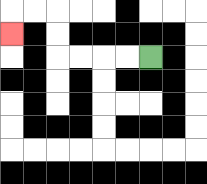{'start': '[6, 2]', 'end': '[0, 1]', 'path_directions': 'L,L,L,L,U,U,L,L,D', 'path_coordinates': '[[6, 2], [5, 2], [4, 2], [3, 2], [2, 2], [2, 1], [2, 0], [1, 0], [0, 0], [0, 1]]'}